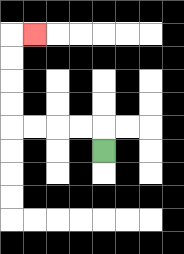{'start': '[4, 6]', 'end': '[1, 1]', 'path_directions': 'U,L,L,L,L,U,U,U,U,R', 'path_coordinates': '[[4, 6], [4, 5], [3, 5], [2, 5], [1, 5], [0, 5], [0, 4], [0, 3], [0, 2], [0, 1], [1, 1]]'}